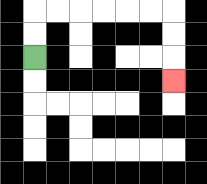{'start': '[1, 2]', 'end': '[7, 3]', 'path_directions': 'U,U,R,R,R,R,R,R,D,D,D', 'path_coordinates': '[[1, 2], [1, 1], [1, 0], [2, 0], [3, 0], [4, 0], [5, 0], [6, 0], [7, 0], [7, 1], [7, 2], [7, 3]]'}